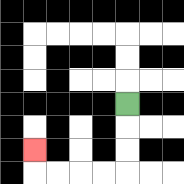{'start': '[5, 4]', 'end': '[1, 6]', 'path_directions': 'D,D,D,L,L,L,L,U', 'path_coordinates': '[[5, 4], [5, 5], [5, 6], [5, 7], [4, 7], [3, 7], [2, 7], [1, 7], [1, 6]]'}